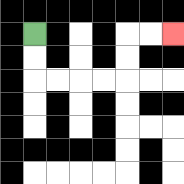{'start': '[1, 1]', 'end': '[7, 1]', 'path_directions': 'D,D,R,R,R,R,U,U,R,R', 'path_coordinates': '[[1, 1], [1, 2], [1, 3], [2, 3], [3, 3], [4, 3], [5, 3], [5, 2], [5, 1], [6, 1], [7, 1]]'}